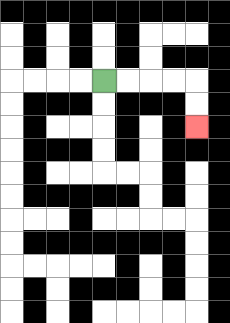{'start': '[4, 3]', 'end': '[8, 5]', 'path_directions': 'R,R,R,R,D,D', 'path_coordinates': '[[4, 3], [5, 3], [6, 3], [7, 3], [8, 3], [8, 4], [8, 5]]'}